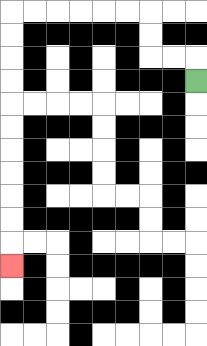{'start': '[8, 3]', 'end': '[0, 11]', 'path_directions': 'U,L,L,U,U,L,L,L,L,L,L,D,D,D,D,D,D,D,D,D,D,D', 'path_coordinates': '[[8, 3], [8, 2], [7, 2], [6, 2], [6, 1], [6, 0], [5, 0], [4, 0], [3, 0], [2, 0], [1, 0], [0, 0], [0, 1], [0, 2], [0, 3], [0, 4], [0, 5], [0, 6], [0, 7], [0, 8], [0, 9], [0, 10], [0, 11]]'}